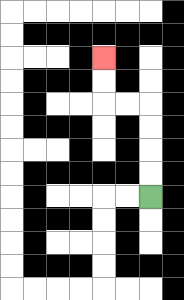{'start': '[6, 8]', 'end': '[4, 2]', 'path_directions': 'U,U,U,U,L,L,U,U', 'path_coordinates': '[[6, 8], [6, 7], [6, 6], [6, 5], [6, 4], [5, 4], [4, 4], [4, 3], [4, 2]]'}